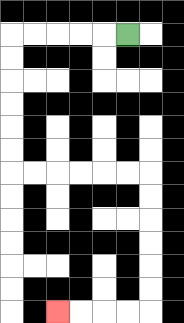{'start': '[5, 1]', 'end': '[2, 13]', 'path_directions': 'L,L,L,L,L,D,D,D,D,D,D,R,R,R,R,R,R,D,D,D,D,D,D,L,L,L,L', 'path_coordinates': '[[5, 1], [4, 1], [3, 1], [2, 1], [1, 1], [0, 1], [0, 2], [0, 3], [0, 4], [0, 5], [0, 6], [0, 7], [1, 7], [2, 7], [3, 7], [4, 7], [5, 7], [6, 7], [6, 8], [6, 9], [6, 10], [6, 11], [6, 12], [6, 13], [5, 13], [4, 13], [3, 13], [2, 13]]'}